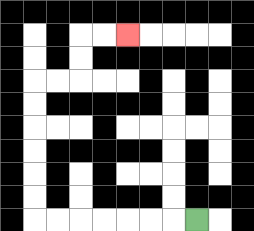{'start': '[8, 9]', 'end': '[5, 1]', 'path_directions': 'L,L,L,L,L,L,L,U,U,U,U,U,U,R,R,U,U,R,R', 'path_coordinates': '[[8, 9], [7, 9], [6, 9], [5, 9], [4, 9], [3, 9], [2, 9], [1, 9], [1, 8], [1, 7], [1, 6], [1, 5], [1, 4], [1, 3], [2, 3], [3, 3], [3, 2], [3, 1], [4, 1], [5, 1]]'}